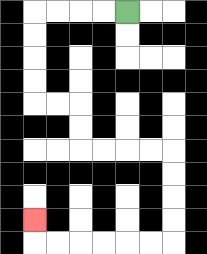{'start': '[5, 0]', 'end': '[1, 9]', 'path_directions': 'L,L,L,L,D,D,D,D,R,R,D,D,R,R,R,R,D,D,D,D,L,L,L,L,L,L,U', 'path_coordinates': '[[5, 0], [4, 0], [3, 0], [2, 0], [1, 0], [1, 1], [1, 2], [1, 3], [1, 4], [2, 4], [3, 4], [3, 5], [3, 6], [4, 6], [5, 6], [6, 6], [7, 6], [7, 7], [7, 8], [7, 9], [7, 10], [6, 10], [5, 10], [4, 10], [3, 10], [2, 10], [1, 10], [1, 9]]'}